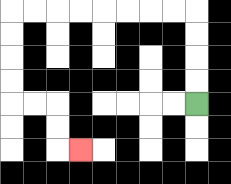{'start': '[8, 4]', 'end': '[3, 6]', 'path_directions': 'U,U,U,U,L,L,L,L,L,L,L,L,D,D,D,D,R,R,D,D,R', 'path_coordinates': '[[8, 4], [8, 3], [8, 2], [8, 1], [8, 0], [7, 0], [6, 0], [5, 0], [4, 0], [3, 0], [2, 0], [1, 0], [0, 0], [0, 1], [0, 2], [0, 3], [0, 4], [1, 4], [2, 4], [2, 5], [2, 6], [3, 6]]'}